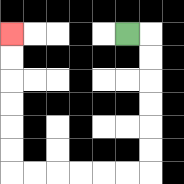{'start': '[5, 1]', 'end': '[0, 1]', 'path_directions': 'R,D,D,D,D,D,D,L,L,L,L,L,L,U,U,U,U,U,U', 'path_coordinates': '[[5, 1], [6, 1], [6, 2], [6, 3], [6, 4], [6, 5], [6, 6], [6, 7], [5, 7], [4, 7], [3, 7], [2, 7], [1, 7], [0, 7], [0, 6], [0, 5], [0, 4], [0, 3], [0, 2], [0, 1]]'}